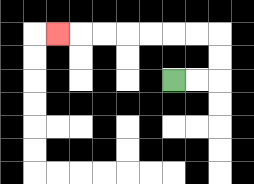{'start': '[7, 3]', 'end': '[2, 1]', 'path_directions': 'R,R,U,U,L,L,L,L,L,L,L', 'path_coordinates': '[[7, 3], [8, 3], [9, 3], [9, 2], [9, 1], [8, 1], [7, 1], [6, 1], [5, 1], [4, 1], [3, 1], [2, 1]]'}